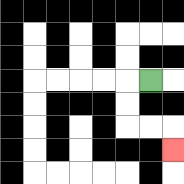{'start': '[6, 3]', 'end': '[7, 6]', 'path_directions': 'L,D,D,R,R,D', 'path_coordinates': '[[6, 3], [5, 3], [5, 4], [5, 5], [6, 5], [7, 5], [7, 6]]'}